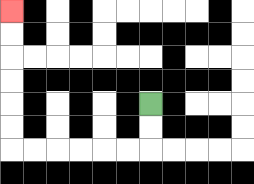{'start': '[6, 4]', 'end': '[0, 0]', 'path_directions': 'D,D,L,L,L,L,L,L,U,U,U,U,U,U', 'path_coordinates': '[[6, 4], [6, 5], [6, 6], [5, 6], [4, 6], [3, 6], [2, 6], [1, 6], [0, 6], [0, 5], [0, 4], [0, 3], [0, 2], [0, 1], [0, 0]]'}